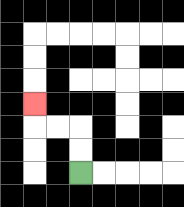{'start': '[3, 7]', 'end': '[1, 4]', 'path_directions': 'U,U,L,L,U', 'path_coordinates': '[[3, 7], [3, 6], [3, 5], [2, 5], [1, 5], [1, 4]]'}